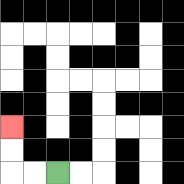{'start': '[2, 7]', 'end': '[0, 5]', 'path_directions': 'L,L,U,U', 'path_coordinates': '[[2, 7], [1, 7], [0, 7], [0, 6], [0, 5]]'}